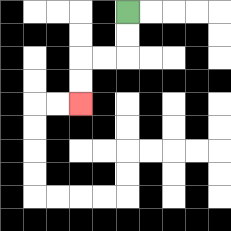{'start': '[5, 0]', 'end': '[3, 4]', 'path_directions': 'D,D,L,L,D,D', 'path_coordinates': '[[5, 0], [5, 1], [5, 2], [4, 2], [3, 2], [3, 3], [3, 4]]'}